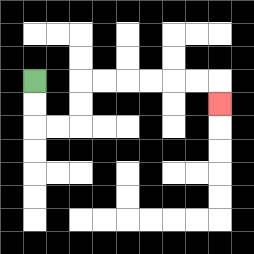{'start': '[1, 3]', 'end': '[9, 4]', 'path_directions': 'D,D,R,R,U,U,R,R,R,R,R,R,D', 'path_coordinates': '[[1, 3], [1, 4], [1, 5], [2, 5], [3, 5], [3, 4], [3, 3], [4, 3], [5, 3], [6, 3], [7, 3], [8, 3], [9, 3], [9, 4]]'}